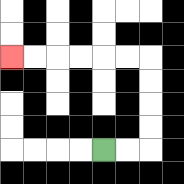{'start': '[4, 6]', 'end': '[0, 2]', 'path_directions': 'R,R,U,U,U,U,L,L,L,L,L,L', 'path_coordinates': '[[4, 6], [5, 6], [6, 6], [6, 5], [6, 4], [6, 3], [6, 2], [5, 2], [4, 2], [3, 2], [2, 2], [1, 2], [0, 2]]'}